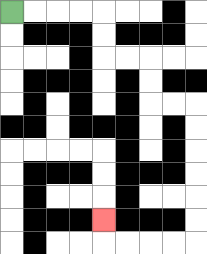{'start': '[0, 0]', 'end': '[4, 9]', 'path_directions': 'R,R,R,R,D,D,R,R,D,D,R,R,D,D,D,D,D,D,L,L,L,L,U', 'path_coordinates': '[[0, 0], [1, 0], [2, 0], [3, 0], [4, 0], [4, 1], [4, 2], [5, 2], [6, 2], [6, 3], [6, 4], [7, 4], [8, 4], [8, 5], [8, 6], [8, 7], [8, 8], [8, 9], [8, 10], [7, 10], [6, 10], [5, 10], [4, 10], [4, 9]]'}